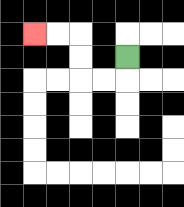{'start': '[5, 2]', 'end': '[1, 1]', 'path_directions': 'D,L,L,U,U,L,L', 'path_coordinates': '[[5, 2], [5, 3], [4, 3], [3, 3], [3, 2], [3, 1], [2, 1], [1, 1]]'}